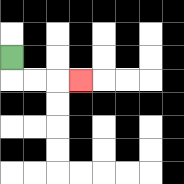{'start': '[0, 2]', 'end': '[3, 3]', 'path_directions': 'D,R,R,R', 'path_coordinates': '[[0, 2], [0, 3], [1, 3], [2, 3], [3, 3]]'}